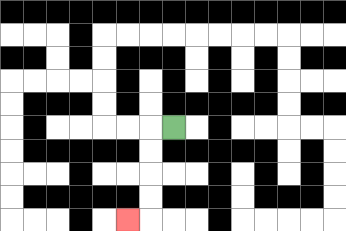{'start': '[7, 5]', 'end': '[5, 9]', 'path_directions': 'L,D,D,D,D,L', 'path_coordinates': '[[7, 5], [6, 5], [6, 6], [6, 7], [6, 8], [6, 9], [5, 9]]'}